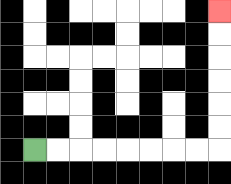{'start': '[1, 6]', 'end': '[9, 0]', 'path_directions': 'R,R,R,R,R,R,R,R,U,U,U,U,U,U', 'path_coordinates': '[[1, 6], [2, 6], [3, 6], [4, 6], [5, 6], [6, 6], [7, 6], [8, 6], [9, 6], [9, 5], [9, 4], [9, 3], [9, 2], [9, 1], [9, 0]]'}